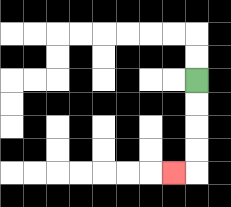{'start': '[8, 3]', 'end': '[7, 7]', 'path_directions': 'D,D,D,D,L', 'path_coordinates': '[[8, 3], [8, 4], [8, 5], [8, 6], [8, 7], [7, 7]]'}